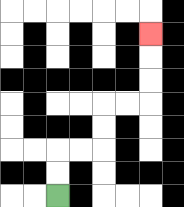{'start': '[2, 8]', 'end': '[6, 1]', 'path_directions': 'U,U,R,R,U,U,R,R,U,U,U', 'path_coordinates': '[[2, 8], [2, 7], [2, 6], [3, 6], [4, 6], [4, 5], [4, 4], [5, 4], [6, 4], [6, 3], [6, 2], [6, 1]]'}